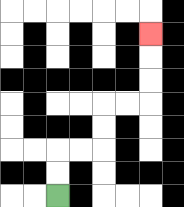{'start': '[2, 8]', 'end': '[6, 1]', 'path_directions': 'U,U,R,R,U,U,R,R,U,U,U', 'path_coordinates': '[[2, 8], [2, 7], [2, 6], [3, 6], [4, 6], [4, 5], [4, 4], [5, 4], [6, 4], [6, 3], [6, 2], [6, 1]]'}